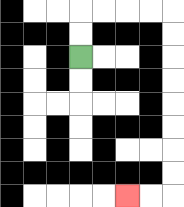{'start': '[3, 2]', 'end': '[5, 8]', 'path_directions': 'U,U,R,R,R,R,D,D,D,D,D,D,D,D,L,L', 'path_coordinates': '[[3, 2], [3, 1], [3, 0], [4, 0], [5, 0], [6, 0], [7, 0], [7, 1], [7, 2], [7, 3], [7, 4], [7, 5], [7, 6], [7, 7], [7, 8], [6, 8], [5, 8]]'}